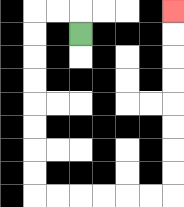{'start': '[3, 1]', 'end': '[7, 0]', 'path_directions': 'U,L,L,D,D,D,D,D,D,D,D,R,R,R,R,R,R,U,U,U,U,U,U,U,U', 'path_coordinates': '[[3, 1], [3, 0], [2, 0], [1, 0], [1, 1], [1, 2], [1, 3], [1, 4], [1, 5], [1, 6], [1, 7], [1, 8], [2, 8], [3, 8], [4, 8], [5, 8], [6, 8], [7, 8], [7, 7], [7, 6], [7, 5], [7, 4], [7, 3], [7, 2], [7, 1], [7, 0]]'}